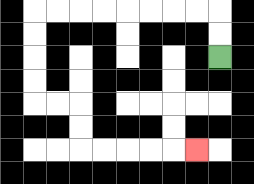{'start': '[9, 2]', 'end': '[8, 6]', 'path_directions': 'U,U,L,L,L,L,L,L,L,L,D,D,D,D,R,R,D,D,R,R,R,R,R', 'path_coordinates': '[[9, 2], [9, 1], [9, 0], [8, 0], [7, 0], [6, 0], [5, 0], [4, 0], [3, 0], [2, 0], [1, 0], [1, 1], [1, 2], [1, 3], [1, 4], [2, 4], [3, 4], [3, 5], [3, 6], [4, 6], [5, 6], [6, 6], [7, 6], [8, 6]]'}